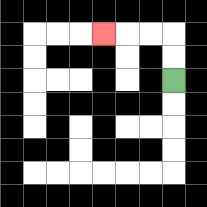{'start': '[7, 3]', 'end': '[4, 1]', 'path_directions': 'U,U,L,L,L', 'path_coordinates': '[[7, 3], [7, 2], [7, 1], [6, 1], [5, 1], [4, 1]]'}